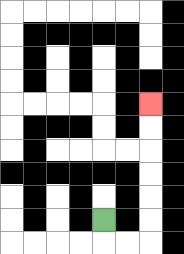{'start': '[4, 9]', 'end': '[6, 4]', 'path_directions': 'D,R,R,U,U,U,U,U,U', 'path_coordinates': '[[4, 9], [4, 10], [5, 10], [6, 10], [6, 9], [6, 8], [6, 7], [6, 6], [6, 5], [6, 4]]'}